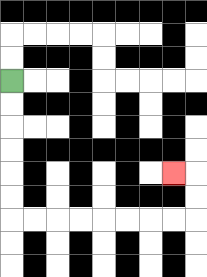{'start': '[0, 3]', 'end': '[7, 7]', 'path_directions': 'D,D,D,D,D,D,R,R,R,R,R,R,R,R,U,U,L', 'path_coordinates': '[[0, 3], [0, 4], [0, 5], [0, 6], [0, 7], [0, 8], [0, 9], [1, 9], [2, 9], [3, 9], [4, 9], [5, 9], [6, 9], [7, 9], [8, 9], [8, 8], [8, 7], [7, 7]]'}